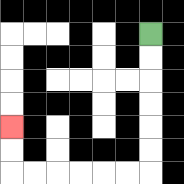{'start': '[6, 1]', 'end': '[0, 5]', 'path_directions': 'D,D,D,D,D,D,L,L,L,L,L,L,U,U', 'path_coordinates': '[[6, 1], [6, 2], [6, 3], [6, 4], [6, 5], [6, 6], [6, 7], [5, 7], [4, 7], [3, 7], [2, 7], [1, 7], [0, 7], [0, 6], [0, 5]]'}